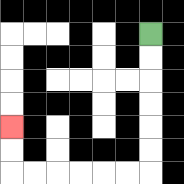{'start': '[6, 1]', 'end': '[0, 5]', 'path_directions': 'D,D,D,D,D,D,L,L,L,L,L,L,U,U', 'path_coordinates': '[[6, 1], [6, 2], [6, 3], [6, 4], [6, 5], [6, 6], [6, 7], [5, 7], [4, 7], [3, 7], [2, 7], [1, 7], [0, 7], [0, 6], [0, 5]]'}